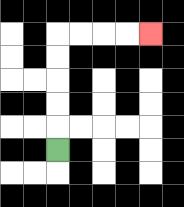{'start': '[2, 6]', 'end': '[6, 1]', 'path_directions': 'U,U,U,U,U,R,R,R,R', 'path_coordinates': '[[2, 6], [2, 5], [2, 4], [2, 3], [2, 2], [2, 1], [3, 1], [4, 1], [5, 1], [6, 1]]'}